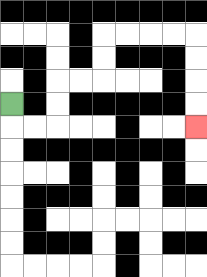{'start': '[0, 4]', 'end': '[8, 5]', 'path_directions': 'D,R,R,U,U,R,R,U,U,R,R,R,R,D,D,D,D', 'path_coordinates': '[[0, 4], [0, 5], [1, 5], [2, 5], [2, 4], [2, 3], [3, 3], [4, 3], [4, 2], [4, 1], [5, 1], [6, 1], [7, 1], [8, 1], [8, 2], [8, 3], [8, 4], [8, 5]]'}